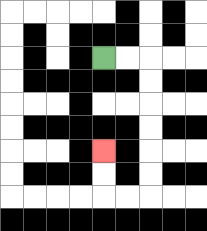{'start': '[4, 2]', 'end': '[4, 6]', 'path_directions': 'R,R,D,D,D,D,D,D,L,L,U,U', 'path_coordinates': '[[4, 2], [5, 2], [6, 2], [6, 3], [6, 4], [6, 5], [6, 6], [6, 7], [6, 8], [5, 8], [4, 8], [4, 7], [4, 6]]'}